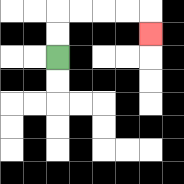{'start': '[2, 2]', 'end': '[6, 1]', 'path_directions': 'U,U,R,R,R,R,D', 'path_coordinates': '[[2, 2], [2, 1], [2, 0], [3, 0], [4, 0], [5, 0], [6, 0], [6, 1]]'}